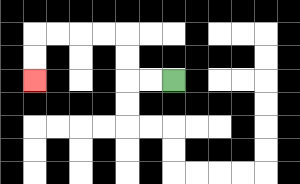{'start': '[7, 3]', 'end': '[1, 3]', 'path_directions': 'L,L,U,U,L,L,L,L,D,D', 'path_coordinates': '[[7, 3], [6, 3], [5, 3], [5, 2], [5, 1], [4, 1], [3, 1], [2, 1], [1, 1], [1, 2], [1, 3]]'}